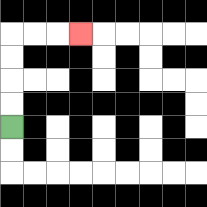{'start': '[0, 5]', 'end': '[3, 1]', 'path_directions': 'U,U,U,U,R,R,R', 'path_coordinates': '[[0, 5], [0, 4], [0, 3], [0, 2], [0, 1], [1, 1], [2, 1], [3, 1]]'}